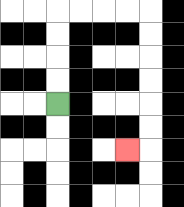{'start': '[2, 4]', 'end': '[5, 6]', 'path_directions': 'U,U,U,U,R,R,R,R,D,D,D,D,D,D,L', 'path_coordinates': '[[2, 4], [2, 3], [2, 2], [2, 1], [2, 0], [3, 0], [4, 0], [5, 0], [6, 0], [6, 1], [6, 2], [6, 3], [6, 4], [6, 5], [6, 6], [5, 6]]'}